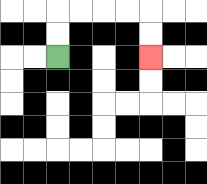{'start': '[2, 2]', 'end': '[6, 2]', 'path_directions': 'U,U,R,R,R,R,D,D', 'path_coordinates': '[[2, 2], [2, 1], [2, 0], [3, 0], [4, 0], [5, 0], [6, 0], [6, 1], [6, 2]]'}